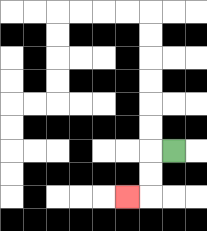{'start': '[7, 6]', 'end': '[5, 8]', 'path_directions': 'L,D,D,L', 'path_coordinates': '[[7, 6], [6, 6], [6, 7], [6, 8], [5, 8]]'}